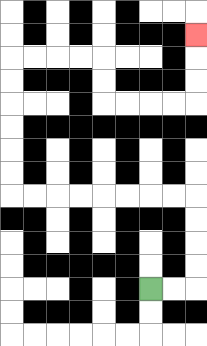{'start': '[6, 12]', 'end': '[8, 1]', 'path_directions': 'R,R,U,U,U,U,L,L,L,L,L,L,L,L,U,U,U,U,U,U,R,R,R,R,D,D,R,R,R,R,U,U,U', 'path_coordinates': '[[6, 12], [7, 12], [8, 12], [8, 11], [8, 10], [8, 9], [8, 8], [7, 8], [6, 8], [5, 8], [4, 8], [3, 8], [2, 8], [1, 8], [0, 8], [0, 7], [0, 6], [0, 5], [0, 4], [0, 3], [0, 2], [1, 2], [2, 2], [3, 2], [4, 2], [4, 3], [4, 4], [5, 4], [6, 4], [7, 4], [8, 4], [8, 3], [8, 2], [8, 1]]'}